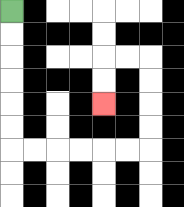{'start': '[0, 0]', 'end': '[4, 4]', 'path_directions': 'D,D,D,D,D,D,R,R,R,R,R,R,U,U,U,U,L,L,D,D', 'path_coordinates': '[[0, 0], [0, 1], [0, 2], [0, 3], [0, 4], [0, 5], [0, 6], [1, 6], [2, 6], [3, 6], [4, 6], [5, 6], [6, 6], [6, 5], [6, 4], [6, 3], [6, 2], [5, 2], [4, 2], [4, 3], [4, 4]]'}